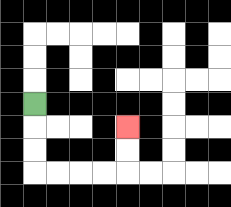{'start': '[1, 4]', 'end': '[5, 5]', 'path_directions': 'D,D,D,R,R,R,R,U,U', 'path_coordinates': '[[1, 4], [1, 5], [1, 6], [1, 7], [2, 7], [3, 7], [4, 7], [5, 7], [5, 6], [5, 5]]'}